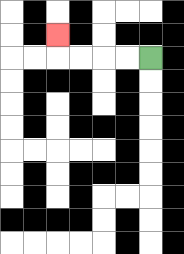{'start': '[6, 2]', 'end': '[2, 1]', 'path_directions': 'L,L,L,L,U', 'path_coordinates': '[[6, 2], [5, 2], [4, 2], [3, 2], [2, 2], [2, 1]]'}